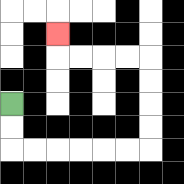{'start': '[0, 4]', 'end': '[2, 1]', 'path_directions': 'D,D,R,R,R,R,R,R,U,U,U,U,L,L,L,L,U', 'path_coordinates': '[[0, 4], [0, 5], [0, 6], [1, 6], [2, 6], [3, 6], [4, 6], [5, 6], [6, 6], [6, 5], [6, 4], [6, 3], [6, 2], [5, 2], [4, 2], [3, 2], [2, 2], [2, 1]]'}